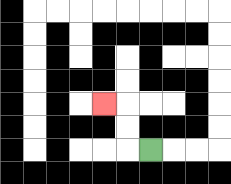{'start': '[6, 6]', 'end': '[4, 4]', 'path_directions': 'L,U,U,L', 'path_coordinates': '[[6, 6], [5, 6], [5, 5], [5, 4], [4, 4]]'}